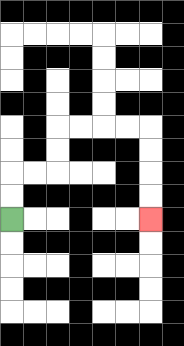{'start': '[0, 9]', 'end': '[6, 9]', 'path_directions': 'U,U,R,R,U,U,R,R,R,R,D,D,D,D', 'path_coordinates': '[[0, 9], [0, 8], [0, 7], [1, 7], [2, 7], [2, 6], [2, 5], [3, 5], [4, 5], [5, 5], [6, 5], [6, 6], [6, 7], [6, 8], [6, 9]]'}